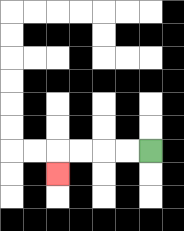{'start': '[6, 6]', 'end': '[2, 7]', 'path_directions': 'L,L,L,L,D', 'path_coordinates': '[[6, 6], [5, 6], [4, 6], [3, 6], [2, 6], [2, 7]]'}